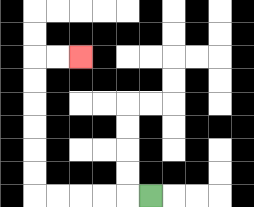{'start': '[6, 8]', 'end': '[3, 2]', 'path_directions': 'L,L,L,L,L,U,U,U,U,U,U,R,R', 'path_coordinates': '[[6, 8], [5, 8], [4, 8], [3, 8], [2, 8], [1, 8], [1, 7], [1, 6], [1, 5], [1, 4], [1, 3], [1, 2], [2, 2], [3, 2]]'}